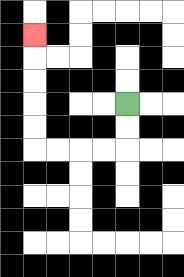{'start': '[5, 4]', 'end': '[1, 1]', 'path_directions': 'D,D,L,L,L,L,U,U,U,U,U', 'path_coordinates': '[[5, 4], [5, 5], [5, 6], [4, 6], [3, 6], [2, 6], [1, 6], [1, 5], [1, 4], [1, 3], [1, 2], [1, 1]]'}